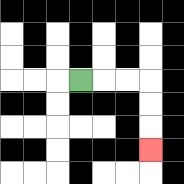{'start': '[3, 3]', 'end': '[6, 6]', 'path_directions': 'R,R,R,D,D,D', 'path_coordinates': '[[3, 3], [4, 3], [5, 3], [6, 3], [6, 4], [6, 5], [6, 6]]'}